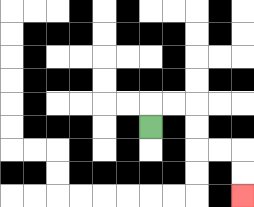{'start': '[6, 5]', 'end': '[10, 8]', 'path_directions': 'U,R,R,D,D,R,R,D,D', 'path_coordinates': '[[6, 5], [6, 4], [7, 4], [8, 4], [8, 5], [8, 6], [9, 6], [10, 6], [10, 7], [10, 8]]'}